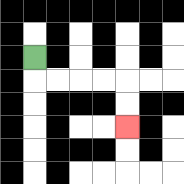{'start': '[1, 2]', 'end': '[5, 5]', 'path_directions': 'D,R,R,R,R,D,D', 'path_coordinates': '[[1, 2], [1, 3], [2, 3], [3, 3], [4, 3], [5, 3], [5, 4], [5, 5]]'}